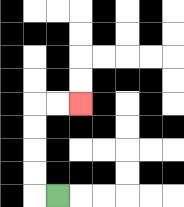{'start': '[2, 8]', 'end': '[3, 4]', 'path_directions': 'L,U,U,U,U,R,R', 'path_coordinates': '[[2, 8], [1, 8], [1, 7], [1, 6], [1, 5], [1, 4], [2, 4], [3, 4]]'}